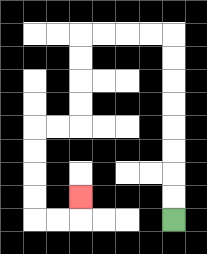{'start': '[7, 9]', 'end': '[3, 8]', 'path_directions': 'U,U,U,U,U,U,U,U,L,L,L,L,D,D,D,D,L,L,D,D,D,D,R,R,U', 'path_coordinates': '[[7, 9], [7, 8], [7, 7], [7, 6], [7, 5], [7, 4], [7, 3], [7, 2], [7, 1], [6, 1], [5, 1], [4, 1], [3, 1], [3, 2], [3, 3], [3, 4], [3, 5], [2, 5], [1, 5], [1, 6], [1, 7], [1, 8], [1, 9], [2, 9], [3, 9], [3, 8]]'}